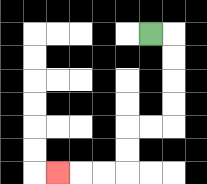{'start': '[6, 1]', 'end': '[2, 7]', 'path_directions': 'R,D,D,D,D,L,L,D,D,L,L,L', 'path_coordinates': '[[6, 1], [7, 1], [7, 2], [7, 3], [7, 4], [7, 5], [6, 5], [5, 5], [5, 6], [5, 7], [4, 7], [3, 7], [2, 7]]'}